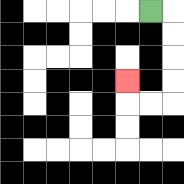{'start': '[6, 0]', 'end': '[5, 3]', 'path_directions': 'R,D,D,D,D,L,L,U', 'path_coordinates': '[[6, 0], [7, 0], [7, 1], [7, 2], [7, 3], [7, 4], [6, 4], [5, 4], [5, 3]]'}